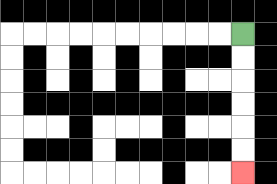{'start': '[10, 1]', 'end': '[10, 7]', 'path_directions': 'D,D,D,D,D,D', 'path_coordinates': '[[10, 1], [10, 2], [10, 3], [10, 4], [10, 5], [10, 6], [10, 7]]'}